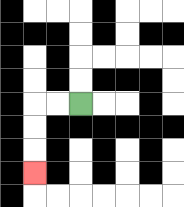{'start': '[3, 4]', 'end': '[1, 7]', 'path_directions': 'L,L,D,D,D', 'path_coordinates': '[[3, 4], [2, 4], [1, 4], [1, 5], [1, 6], [1, 7]]'}